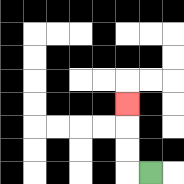{'start': '[6, 7]', 'end': '[5, 4]', 'path_directions': 'L,U,U,U', 'path_coordinates': '[[6, 7], [5, 7], [5, 6], [5, 5], [5, 4]]'}